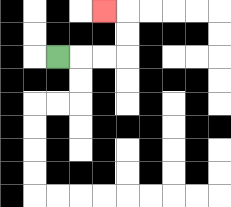{'start': '[2, 2]', 'end': '[4, 0]', 'path_directions': 'R,R,R,U,U,L', 'path_coordinates': '[[2, 2], [3, 2], [4, 2], [5, 2], [5, 1], [5, 0], [4, 0]]'}